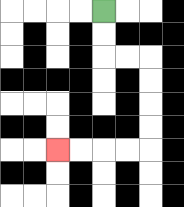{'start': '[4, 0]', 'end': '[2, 6]', 'path_directions': 'D,D,R,R,D,D,D,D,L,L,L,L', 'path_coordinates': '[[4, 0], [4, 1], [4, 2], [5, 2], [6, 2], [6, 3], [6, 4], [6, 5], [6, 6], [5, 6], [4, 6], [3, 6], [2, 6]]'}